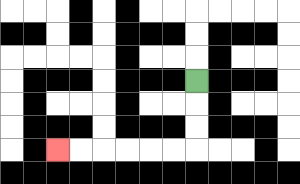{'start': '[8, 3]', 'end': '[2, 6]', 'path_directions': 'D,D,D,L,L,L,L,L,L', 'path_coordinates': '[[8, 3], [8, 4], [8, 5], [8, 6], [7, 6], [6, 6], [5, 6], [4, 6], [3, 6], [2, 6]]'}